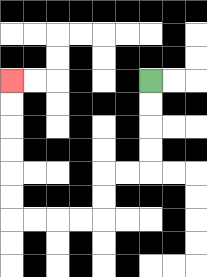{'start': '[6, 3]', 'end': '[0, 3]', 'path_directions': 'D,D,D,D,L,L,D,D,L,L,L,L,U,U,U,U,U,U', 'path_coordinates': '[[6, 3], [6, 4], [6, 5], [6, 6], [6, 7], [5, 7], [4, 7], [4, 8], [4, 9], [3, 9], [2, 9], [1, 9], [0, 9], [0, 8], [0, 7], [0, 6], [0, 5], [0, 4], [0, 3]]'}